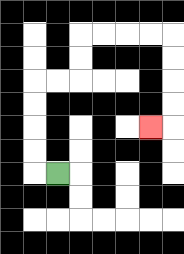{'start': '[2, 7]', 'end': '[6, 5]', 'path_directions': 'L,U,U,U,U,R,R,U,U,R,R,R,R,D,D,D,D,L', 'path_coordinates': '[[2, 7], [1, 7], [1, 6], [1, 5], [1, 4], [1, 3], [2, 3], [3, 3], [3, 2], [3, 1], [4, 1], [5, 1], [6, 1], [7, 1], [7, 2], [7, 3], [7, 4], [7, 5], [6, 5]]'}